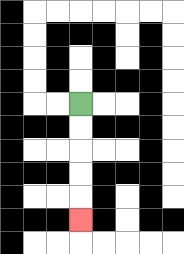{'start': '[3, 4]', 'end': '[3, 9]', 'path_directions': 'D,D,D,D,D', 'path_coordinates': '[[3, 4], [3, 5], [3, 6], [3, 7], [3, 8], [3, 9]]'}